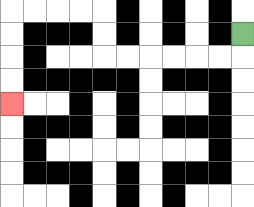{'start': '[10, 1]', 'end': '[0, 4]', 'path_directions': 'D,L,L,L,L,L,L,U,U,L,L,L,L,D,D,D,D', 'path_coordinates': '[[10, 1], [10, 2], [9, 2], [8, 2], [7, 2], [6, 2], [5, 2], [4, 2], [4, 1], [4, 0], [3, 0], [2, 0], [1, 0], [0, 0], [0, 1], [0, 2], [0, 3], [0, 4]]'}